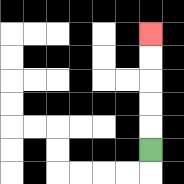{'start': '[6, 6]', 'end': '[6, 1]', 'path_directions': 'U,U,U,U,U', 'path_coordinates': '[[6, 6], [6, 5], [6, 4], [6, 3], [6, 2], [6, 1]]'}